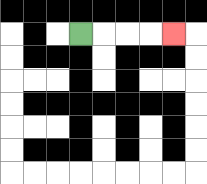{'start': '[3, 1]', 'end': '[7, 1]', 'path_directions': 'R,R,R,R', 'path_coordinates': '[[3, 1], [4, 1], [5, 1], [6, 1], [7, 1]]'}